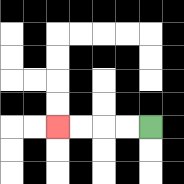{'start': '[6, 5]', 'end': '[2, 5]', 'path_directions': 'L,L,L,L', 'path_coordinates': '[[6, 5], [5, 5], [4, 5], [3, 5], [2, 5]]'}